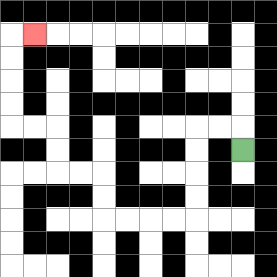{'start': '[10, 6]', 'end': '[1, 1]', 'path_directions': 'U,L,L,D,D,D,D,L,L,L,L,U,U,L,L,U,U,L,L,U,U,U,U,R', 'path_coordinates': '[[10, 6], [10, 5], [9, 5], [8, 5], [8, 6], [8, 7], [8, 8], [8, 9], [7, 9], [6, 9], [5, 9], [4, 9], [4, 8], [4, 7], [3, 7], [2, 7], [2, 6], [2, 5], [1, 5], [0, 5], [0, 4], [0, 3], [0, 2], [0, 1], [1, 1]]'}